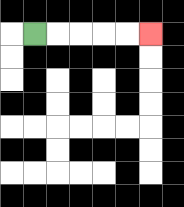{'start': '[1, 1]', 'end': '[6, 1]', 'path_directions': 'R,R,R,R,R', 'path_coordinates': '[[1, 1], [2, 1], [3, 1], [4, 1], [5, 1], [6, 1]]'}